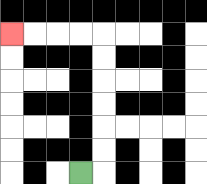{'start': '[3, 7]', 'end': '[0, 1]', 'path_directions': 'R,U,U,U,U,U,U,L,L,L,L', 'path_coordinates': '[[3, 7], [4, 7], [4, 6], [4, 5], [4, 4], [4, 3], [4, 2], [4, 1], [3, 1], [2, 1], [1, 1], [0, 1]]'}